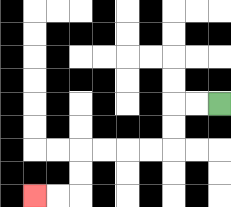{'start': '[9, 4]', 'end': '[1, 8]', 'path_directions': 'L,L,D,D,L,L,L,L,D,D,L,L', 'path_coordinates': '[[9, 4], [8, 4], [7, 4], [7, 5], [7, 6], [6, 6], [5, 6], [4, 6], [3, 6], [3, 7], [3, 8], [2, 8], [1, 8]]'}